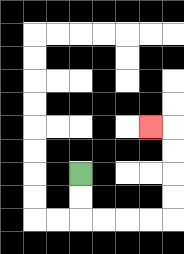{'start': '[3, 7]', 'end': '[6, 5]', 'path_directions': 'D,D,R,R,R,R,U,U,U,U,L', 'path_coordinates': '[[3, 7], [3, 8], [3, 9], [4, 9], [5, 9], [6, 9], [7, 9], [7, 8], [7, 7], [7, 6], [7, 5], [6, 5]]'}